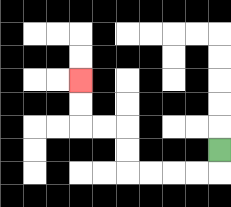{'start': '[9, 6]', 'end': '[3, 3]', 'path_directions': 'D,L,L,L,L,U,U,L,L,U,U', 'path_coordinates': '[[9, 6], [9, 7], [8, 7], [7, 7], [6, 7], [5, 7], [5, 6], [5, 5], [4, 5], [3, 5], [3, 4], [3, 3]]'}